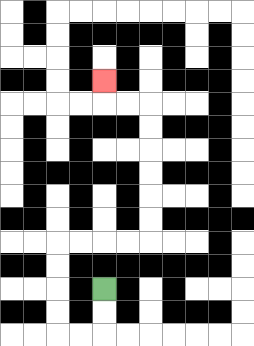{'start': '[4, 12]', 'end': '[4, 3]', 'path_directions': 'D,D,L,L,U,U,U,U,R,R,R,R,U,U,U,U,U,U,L,L,U', 'path_coordinates': '[[4, 12], [4, 13], [4, 14], [3, 14], [2, 14], [2, 13], [2, 12], [2, 11], [2, 10], [3, 10], [4, 10], [5, 10], [6, 10], [6, 9], [6, 8], [6, 7], [6, 6], [6, 5], [6, 4], [5, 4], [4, 4], [4, 3]]'}